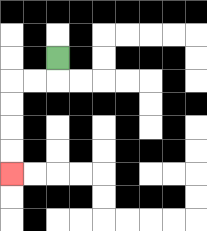{'start': '[2, 2]', 'end': '[0, 7]', 'path_directions': 'D,L,L,D,D,D,D', 'path_coordinates': '[[2, 2], [2, 3], [1, 3], [0, 3], [0, 4], [0, 5], [0, 6], [0, 7]]'}